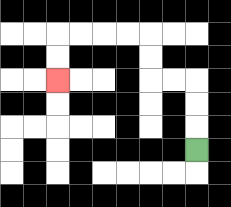{'start': '[8, 6]', 'end': '[2, 3]', 'path_directions': 'U,U,U,L,L,U,U,L,L,L,L,D,D', 'path_coordinates': '[[8, 6], [8, 5], [8, 4], [8, 3], [7, 3], [6, 3], [6, 2], [6, 1], [5, 1], [4, 1], [3, 1], [2, 1], [2, 2], [2, 3]]'}